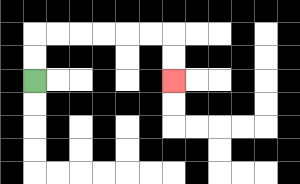{'start': '[1, 3]', 'end': '[7, 3]', 'path_directions': 'U,U,R,R,R,R,R,R,D,D', 'path_coordinates': '[[1, 3], [1, 2], [1, 1], [2, 1], [3, 1], [4, 1], [5, 1], [6, 1], [7, 1], [7, 2], [7, 3]]'}